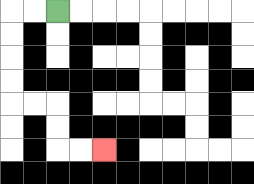{'start': '[2, 0]', 'end': '[4, 6]', 'path_directions': 'L,L,D,D,D,D,R,R,D,D,R,R', 'path_coordinates': '[[2, 0], [1, 0], [0, 0], [0, 1], [0, 2], [0, 3], [0, 4], [1, 4], [2, 4], [2, 5], [2, 6], [3, 6], [4, 6]]'}